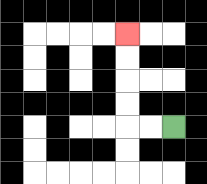{'start': '[7, 5]', 'end': '[5, 1]', 'path_directions': 'L,L,U,U,U,U', 'path_coordinates': '[[7, 5], [6, 5], [5, 5], [5, 4], [5, 3], [5, 2], [5, 1]]'}